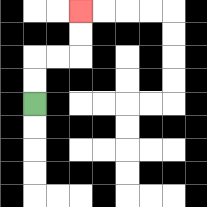{'start': '[1, 4]', 'end': '[3, 0]', 'path_directions': 'U,U,R,R,U,U', 'path_coordinates': '[[1, 4], [1, 3], [1, 2], [2, 2], [3, 2], [3, 1], [3, 0]]'}